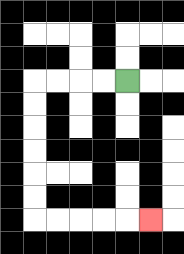{'start': '[5, 3]', 'end': '[6, 9]', 'path_directions': 'L,L,L,L,D,D,D,D,D,D,R,R,R,R,R', 'path_coordinates': '[[5, 3], [4, 3], [3, 3], [2, 3], [1, 3], [1, 4], [1, 5], [1, 6], [1, 7], [1, 8], [1, 9], [2, 9], [3, 9], [4, 9], [5, 9], [6, 9]]'}